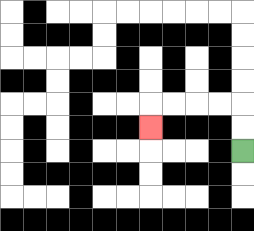{'start': '[10, 6]', 'end': '[6, 5]', 'path_directions': 'U,U,L,L,L,L,D', 'path_coordinates': '[[10, 6], [10, 5], [10, 4], [9, 4], [8, 4], [7, 4], [6, 4], [6, 5]]'}